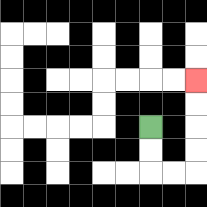{'start': '[6, 5]', 'end': '[8, 3]', 'path_directions': 'D,D,R,R,U,U,U,U', 'path_coordinates': '[[6, 5], [6, 6], [6, 7], [7, 7], [8, 7], [8, 6], [8, 5], [8, 4], [8, 3]]'}